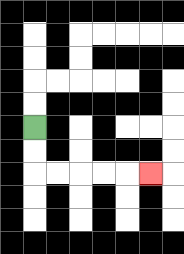{'start': '[1, 5]', 'end': '[6, 7]', 'path_directions': 'D,D,R,R,R,R,R', 'path_coordinates': '[[1, 5], [1, 6], [1, 7], [2, 7], [3, 7], [4, 7], [5, 7], [6, 7]]'}